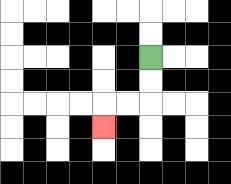{'start': '[6, 2]', 'end': '[4, 5]', 'path_directions': 'D,D,L,L,D', 'path_coordinates': '[[6, 2], [6, 3], [6, 4], [5, 4], [4, 4], [4, 5]]'}